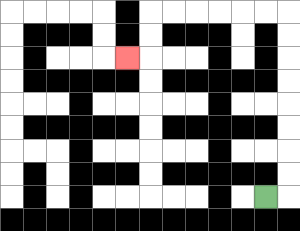{'start': '[11, 8]', 'end': '[5, 2]', 'path_directions': 'R,U,U,U,U,U,U,U,U,L,L,L,L,L,L,D,D,L', 'path_coordinates': '[[11, 8], [12, 8], [12, 7], [12, 6], [12, 5], [12, 4], [12, 3], [12, 2], [12, 1], [12, 0], [11, 0], [10, 0], [9, 0], [8, 0], [7, 0], [6, 0], [6, 1], [6, 2], [5, 2]]'}